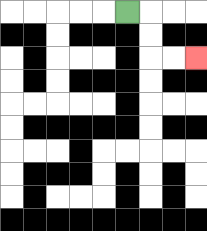{'start': '[5, 0]', 'end': '[8, 2]', 'path_directions': 'R,D,D,R,R', 'path_coordinates': '[[5, 0], [6, 0], [6, 1], [6, 2], [7, 2], [8, 2]]'}